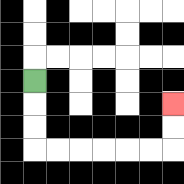{'start': '[1, 3]', 'end': '[7, 4]', 'path_directions': 'D,D,D,R,R,R,R,R,R,U,U', 'path_coordinates': '[[1, 3], [1, 4], [1, 5], [1, 6], [2, 6], [3, 6], [4, 6], [5, 6], [6, 6], [7, 6], [7, 5], [7, 4]]'}